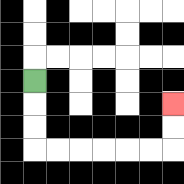{'start': '[1, 3]', 'end': '[7, 4]', 'path_directions': 'D,D,D,R,R,R,R,R,R,U,U', 'path_coordinates': '[[1, 3], [1, 4], [1, 5], [1, 6], [2, 6], [3, 6], [4, 6], [5, 6], [6, 6], [7, 6], [7, 5], [7, 4]]'}